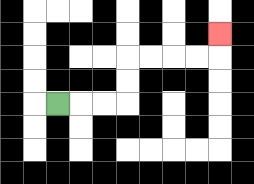{'start': '[2, 4]', 'end': '[9, 1]', 'path_directions': 'R,R,R,U,U,R,R,R,R,U', 'path_coordinates': '[[2, 4], [3, 4], [4, 4], [5, 4], [5, 3], [5, 2], [6, 2], [7, 2], [8, 2], [9, 2], [9, 1]]'}